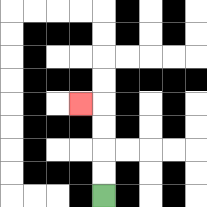{'start': '[4, 8]', 'end': '[3, 4]', 'path_directions': 'U,U,U,U,L', 'path_coordinates': '[[4, 8], [4, 7], [4, 6], [4, 5], [4, 4], [3, 4]]'}